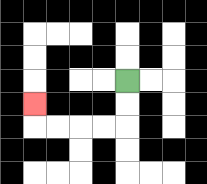{'start': '[5, 3]', 'end': '[1, 4]', 'path_directions': 'D,D,L,L,L,L,U', 'path_coordinates': '[[5, 3], [5, 4], [5, 5], [4, 5], [3, 5], [2, 5], [1, 5], [1, 4]]'}